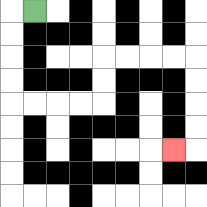{'start': '[1, 0]', 'end': '[7, 6]', 'path_directions': 'L,D,D,D,D,R,R,R,R,U,U,R,R,R,R,D,D,D,D,L', 'path_coordinates': '[[1, 0], [0, 0], [0, 1], [0, 2], [0, 3], [0, 4], [1, 4], [2, 4], [3, 4], [4, 4], [4, 3], [4, 2], [5, 2], [6, 2], [7, 2], [8, 2], [8, 3], [8, 4], [8, 5], [8, 6], [7, 6]]'}